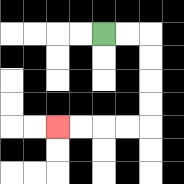{'start': '[4, 1]', 'end': '[2, 5]', 'path_directions': 'R,R,D,D,D,D,L,L,L,L', 'path_coordinates': '[[4, 1], [5, 1], [6, 1], [6, 2], [6, 3], [6, 4], [6, 5], [5, 5], [4, 5], [3, 5], [2, 5]]'}